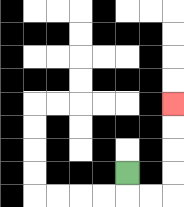{'start': '[5, 7]', 'end': '[7, 4]', 'path_directions': 'D,R,R,U,U,U,U', 'path_coordinates': '[[5, 7], [5, 8], [6, 8], [7, 8], [7, 7], [7, 6], [7, 5], [7, 4]]'}